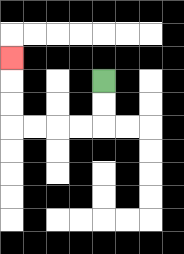{'start': '[4, 3]', 'end': '[0, 2]', 'path_directions': 'D,D,L,L,L,L,U,U,U', 'path_coordinates': '[[4, 3], [4, 4], [4, 5], [3, 5], [2, 5], [1, 5], [0, 5], [0, 4], [0, 3], [0, 2]]'}